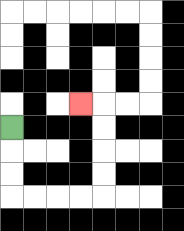{'start': '[0, 5]', 'end': '[3, 4]', 'path_directions': 'D,D,D,R,R,R,R,U,U,U,U,L', 'path_coordinates': '[[0, 5], [0, 6], [0, 7], [0, 8], [1, 8], [2, 8], [3, 8], [4, 8], [4, 7], [4, 6], [4, 5], [4, 4], [3, 4]]'}